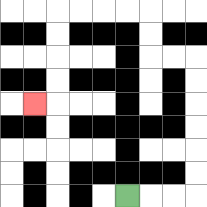{'start': '[5, 8]', 'end': '[1, 4]', 'path_directions': 'R,R,R,U,U,U,U,U,U,L,L,U,U,L,L,L,L,D,D,D,D,L', 'path_coordinates': '[[5, 8], [6, 8], [7, 8], [8, 8], [8, 7], [8, 6], [8, 5], [8, 4], [8, 3], [8, 2], [7, 2], [6, 2], [6, 1], [6, 0], [5, 0], [4, 0], [3, 0], [2, 0], [2, 1], [2, 2], [2, 3], [2, 4], [1, 4]]'}